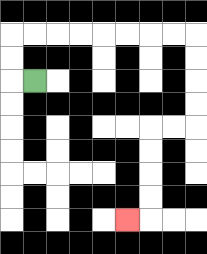{'start': '[1, 3]', 'end': '[5, 9]', 'path_directions': 'L,U,U,R,R,R,R,R,R,R,R,D,D,D,D,L,L,D,D,D,D,L', 'path_coordinates': '[[1, 3], [0, 3], [0, 2], [0, 1], [1, 1], [2, 1], [3, 1], [4, 1], [5, 1], [6, 1], [7, 1], [8, 1], [8, 2], [8, 3], [8, 4], [8, 5], [7, 5], [6, 5], [6, 6], [6, 7], [6, 8], [6, 9], [5, 9]]'}